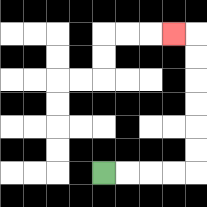{'start': '[4, 7]', 'end': '[7, 1]', 'path_directions': 'R,R,R,R,U,U,U,U,U,U,L', 'path_coordinates': '[[4, 7], [5, 7], [6, 7], [7, 7], [8, 7], [8, 6], [8, 5], [8, 4], [8, 3], [8, 2], [8, 1], [7, 1]]'}